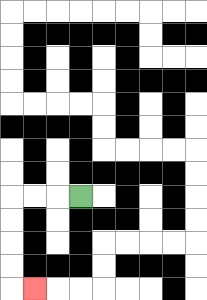{'start': '[3, 8]', 'end': '[1, 12]', 'path_directions': 'L,L,L,D,D,D,D,R', 'path_coordinates': '[[3, 8], [2, 8], [1, 8], [0, 8], [0, 9], [0, 10], [0, 11], [0, 12], [1, 12]]'}